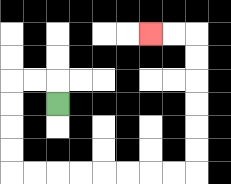{'start': '[2, 4]', 'end': '[6, 1]', 'path_directions': 'U,L,L,D,D,D,D,R,R,R,R,R,R,R,R,U,U,U,U,U,U,L,L', 'path_coordinates': '[[2, 4], [2, 3], [1, 3], [0, 3], [0, 4], [0, 5], [0, 6], [0, 7], [1, 7], [2, 7], [3, 7], [4, 7], [5, 7], [6, 7], [7, 7], [8, 7], [8, 6], [8, 5], [8, 4], [8, 3], [8, 2], [8, 1], [7, 1], [6, 1]]'}